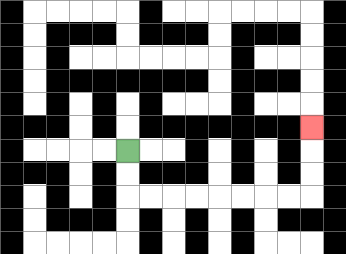{'start': '[5, 6]', 'end': '[13, 5]', 'path_directions': 'D,D,R,R,R,R,R,R,R,R,U,U,U', 'path_coordinates': '[[5, 6], [5, 7], [5, 8], [6, 8], [7, 8], [8, 8], [9, 8], [10, 8], [11, 8], [12, 8], [13, 8], [13, 7], [13, 6], [13, 5]]'}